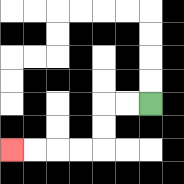{'start': '[6, 4]', 'end': '[0, 6]', 'path_directions': 'L,L,D,D,L,L,L,L', 'path_coordinates': '[[6, 4], [5, 4], [4, 4], [4, 5], [4, 6], [3, 6], [2, 6], [1, 6], [0, 6]]'}